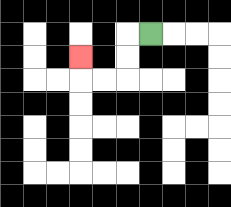{'start': '[6, 1]', 'end': '[3, 2]', 'path_directions': 'L,D,D,L,L,U', 'path_coordinates': '[[6, 1], [5, 1], [5, 2], [5, 3], [4, 3], [3, 3], [3, 2]]'}